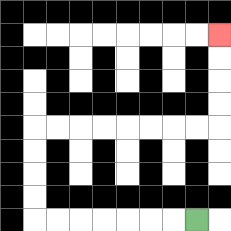{'start': '[8, 9]', 'end': '[9, 1]', 'path_directions': 'L,L,L,L,L,L,L,U,U,U,U,R,R,R,R,R,R,R,R,U,U,U,U', 'path_coordinates': '[[8, 9], [7, 9], [6, 9], [5, 9], [4, 9], [3, 9], [2, 9], [1, 9], [1, 8], [1, 7], [1, 6], [1, 5], [2, 5], [3, 5], [4, 5], [5, 5], [6, 5], [7, 5], [8, 5], [9, 5], [9, 4], [9, 3], [9, 2], [9, 1]]'}